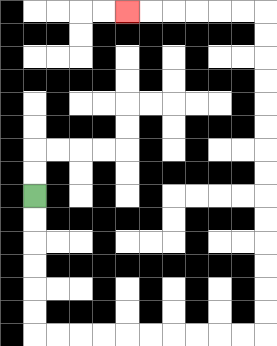{'start': '[1, 8]', 'end': '[5, 0]', 'path_directions': 'D,D,D,D,D,D,R,R,R,R,R,R,R,R,R,R,U,U,U,U,U,U,U,U,U,U,U,U,U,U,L,L,L,L,L,L', 'path_coordinates': '[[1, 8], [1, 9], [1, 10], [1, 11], [1, 12], [1, 13], [1, 14], [2, 14], [3, 14], [4, 14], [5, 14], [6, 14], [7, 14], [8, 14], [9, 14], [10, 14], [11, 14], [11, 13], [11, 12], [11, 11], [11, 10], [11, 9], [11, 8], [11, 7], [11, 6], [11, 5], [11, 4], [11, 3], [11, 2], [11, 1], [11, 0], [10, 0], [9, 0], [8, 0], [7, 0], [6, 0], [5, 0]]'}